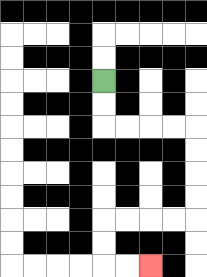{'start': '[4, 3]', 'end': '[6, 11]', 'path_directions': 'D,D,R,R,R,R,D,D,D,D,L,L,L,L,D,D,R,R', 'path_coordinates': '[[4, 3], [4, 4], [4, 5], [5, 5], [6, 5], [7, 5], [8, 5], [8, 6], [8, 7], [8, 8], [8, 9], [7, 9], [6, 9], [5, 9], [4, 9], [4, 10], [4, 11], [5, 11], [6, 11]]'}